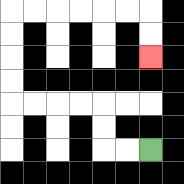{'start': '[6, 6]', 'end': '[6, 2]', 'path_directions': 'L,L,U,U,L,L,L,L,U,U,U,U,R,R,R,R,R,R,D,D', 'path_coordinates': '[[6, 6], [5, 6], [4, 6], [4, 5], [4, 4], [3, 4], [2, 4], [1, 4], [0, 4], [0, 3], [0, 2], [0, 1], [0, 0], [1, 0], [2, 0], [3, 0], [4, 0], [5, 0], [6, 0], [6, 1], [6, 2]]'}